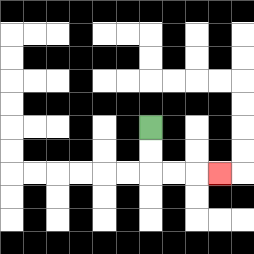{'start': '[6, 5]', 'end': '[9, 7]', 'path_directions': 'D,D,R,R,R', 'path_coordinates': '[[6, 5], [6, 6], [6, 7], [7, 7], [8, 7], [9, 7]]'}